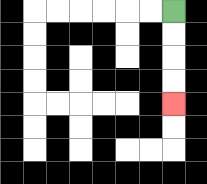{'start': '[7, 0]', 'end': '[7, 4]', 'path_directions': 'D,D,D,D', 'path_coordinates': '[[7, 0], [7, 1], [7, 2], [7, 3], [7, 4]]'}